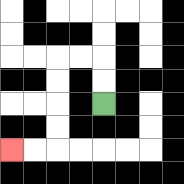{'start': '[4, 4]', 'end': '[0, 6]', 'path_directions': 'U,U,L,L,D,D,D,D,L,L', 'path_coordinates': '[[4, 4], [4, 3], [4, 2], [3, 2], [2, 2], [2, 3], [2, 4], [2, 5], [2, 6], [1, 6], [0, 6]]'}